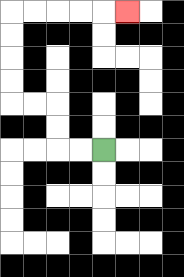{'start': '[4, 6]', 'end': '[5, 0]', 'path_directions': 'L,L,U,U,L,L,U,U,U,U,R,R,R,R,R', 'path_coordinates': '[[4, 6], [3, 6], [2, 6], [2, 5], [2, 4], [1, 4], [0, 4], [0, 3], [0, 2], [0, 1], [0, 0], [1, 0], [2, 0], [3, 0], [4, 0], [5, 0]]'}